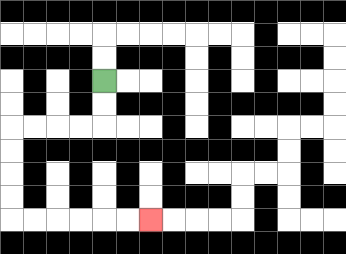{'start': '[4, 3]', 'end': '[6, 9]', 'path_directions': 'D,D,L,L,L,L,D,D,D,D,R,R,R,R,R,R', 'path_coordinates': '[[4, 3], [4, 4], [4, 5], [3, 5], [2, 5], [1, 5], [0, 5], [0, 6], [0, 7], [0, 8], [0, 9], [1, 9], [2, 9], [3, 9], [4, 9], [5, 9], [6, 9]]'}